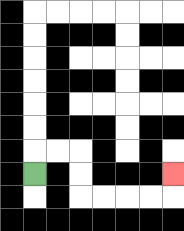{'start': '[1, 7]', 'end': '[7, 7]', 'path_directions': 'U,R,R,D,D,R,R,R,R,U', 'path_coordinates': '[[1, 7], [1, 6], [2, 6], [3, 6], [3, 7], [3, 8], [4, 8], [5, 8], [6, 8], [7, 8], [7, 7]]'}